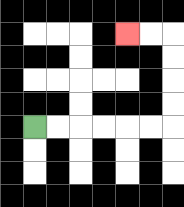{'start': '[1, 5]', 'end': '[5, 1]', 'path_directions': 'R,R,R,R,R,R,U,U,U,U,L,L', 'path_coordinates': '[[1, 5], [2, 5], [3, 5], [4, 5], [5, 5], [6, 5], [7, 5], [7, 4], [7, 3], [7, 2], [7, 1], [6, 1], [5, 1]]'}